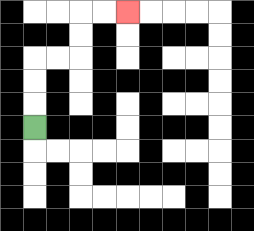{'start': '[1, 5]', 'end': '[5, 0]', 'path_directions': 'U,U,U,R,R,U,U,R,R', 'path_coordinates': '[[1, 5], [1, 4], [1, 3], [1, 2], [2, 2], [3, 2], [3, 1], [3, 0], [4, 0], [5, 0]]'}